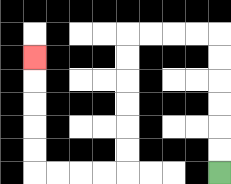{'start': '[9, 7]', 'end': '[1, 2]', 'path_directions': 'U,U,U,U,U,U,L,L,L,L,D,D,D,D,D,D,L,L,L,L,U,U,U,U,U', 'path_coordinates': '[[9, 7], [9, 6], [9, 5], [9, 4], [9, 3], [9, 2], [9, 1], [8, 1], [7, 1], [6, 1], [5, 1], [5, 2], [5, 3], [5, 4], [5, 5], [5, 6], [5, 7], [4, 7], [3, 7], [2, 7], [1, 7], [1, 6], [1, 5], [1, 4], [1, 3], [1, 2]]'}